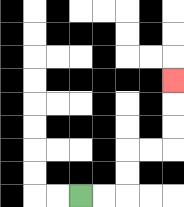{'start': '[3, 8]', 'end': '[7, 3]', 'path_directions': 'R,R,U,U,R,R,U,U,U', 'path_coordinates': '[[3, 8], [4, 8], [5, 8], [5, 7], [5, 6], [6, 6], [7, 6], [7, 5], [7, 4], [7, 3]]'}